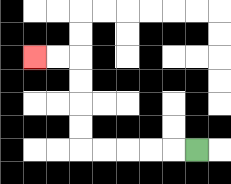{'start': '[8, 6]', 'end': '[1, 2]', 'path_directions': 'L,L,L,L,L,U,U,U,U,L,L', 'path_coordinates': '[[8, 6], [7, 6], [6, 6], [5, 6], [4, 6], [3, 6], [3, 5], [3, 4], [3, 3], [3, 2], [2, 2], [1, 2]]'}